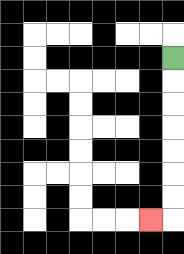{'start': '[7, 2]', 'end': '[6, 9]', 'path_directions': 'D,D,D,D,D,D,D,L', 'path_coordinates': '[[7, 2], [7, 3], [7, 4], [7, 5], [7, 6], [7, 7], [7, 8], [7, 9], [6, 9]]'}